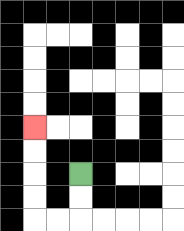{'start': '[3, 7]', 'end': '[1, 5]', 'path_directions': 'D,D,L,L,U,U,U,U', 'path_coordinates': '[[3, 7], [3, 8], [3, 9], [2, 9], [1, 9], [1, 8], [1, 7], [1, 6], [1, 5]]'}